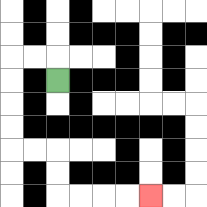{'start': '[2, 3]', 'end': '[6, 8]', 'path_directions': 'U,L,L,D,D,D,D,R,R,D,D,R,R,R,R', 'path_coordinates': '[[2, 3], [2, 2], [1, 2], [0, 2], [0, 3], [0, 4], [0, 5], [0, 6], [1, 6], [2, 6], [2, 7], [2, 8], [3, 8], [4, 8], [5, 8], [6, 8]]'}